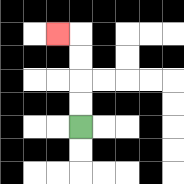{'start': '[3, 5]', 'end': '[2, 1]', 'path_directions': 'U,U,U,U,L', 'path_coordinates': '[[3, 5], [3, 4], [3, 3], [3, 2], [3, 1], [2, 1]]'}